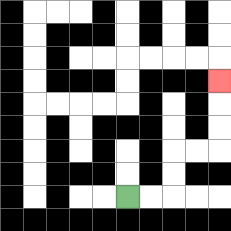{'start': '[5, 8]', 'end': '[9, 3]', 'path_directions': 'R,R,U,U,R,R,U,U,U', 'path_coordinates': '[[5, 8], [6, 8], [7, 8], [7, 7], [7, 6], [8, 6], [9, 6], [9, 5], [9, 4], [9, 3]]'}